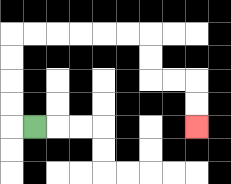{'start': '[1, 5]', 'end': '[8, 5]', 'path_directions': 'L,U,U,U,U,R,R,R,R,R,R,D,D,R,R,D,D', 'path_coordinates': '[[1, 5], [0, 5], [0, 4], [0, 3], [0, 2], [0, 1], [1, 1], [2, 1], [3, 1], [4, 1], [5, 1], [6, 1], [6, 2], [6, 3], [7, 3], [8, 3], [8, 4], [8, 5]]'}